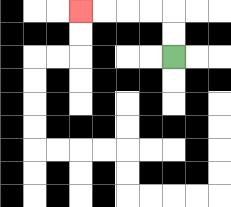{'start': '[7, 2]', 'end': '[3, 0]', 'path_directions': 'U,U,L,L,L,L', 'path_coordinates': '[[7, 2], [7, 1], [7, 0], [6, 0], [5, 0], [4, 0], [3, 0]]'}